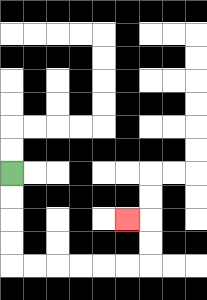{'start': '[0, 7]', 'end': '[5, 9]', 'path_directions': 'D,D,D,D,R,R,R,R,R,R,U,U,L', 'path_coordinates': '[[0, 7], [0, 8], [0, 9], [0, 10], [0, 11], [1, 11], [2, 11], [3, 11], [4, 11], [5, 11], [6, 11], [6, 10], [6, 9], [5, 9]]'}